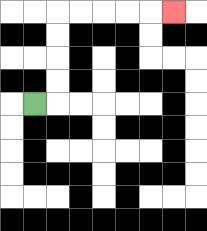{'start': '[1, 4]', 'end': '[7, 0]', 'path_directions': 'R,U,U,U,U,R,R,R,R,R', 'path_coordinates': '[[1, 4], [2, 4], [2, 3], [2, 2], [2, 1], [2, 0], [3, 0], [4, 0], [5, 0], [6, 0], [7, 0]]'}